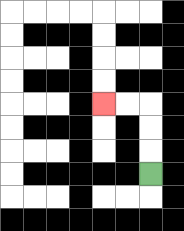{'start': '[6, 7]', 'end': '[4, 4]', 'path_directions': 'U,U,U,L,L', 'path_coordinates': '[[6, 7], [6, 6], [6, 5], [6, 4], [5, 4], [4, 4]]'}